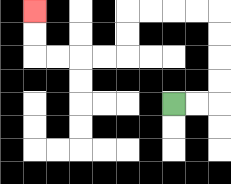{'start': '[7, 4]', 'end': '[1, 0]', 'path_directions': 'R,R,U,U,U,U,L,L,L,L,D,D,L,L,L,L,U,U', 'path_coordinates': '[[7, 4], [8, 4], [9, 4], [9, 3], [9, 2], [9, 1], [9, 0], [8, 0], [7, 0], [6, 0], [5, 0], [5, 1], [5, 2], [4, 2], [3, 2], [2, 2], [1, 2], [1, 1], [1, 0]]'}